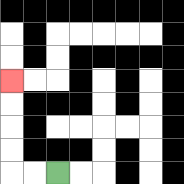{'start': '[2, 7]', 'end': '[0, 3]', 'path_directions': 'L,L,U,U,U,U', 'path_coordinates': '[[2, 7], [1, 7], [0, 7], [0, 6], [0, 5], [0, 4], [0, 3]]'}